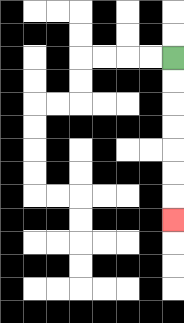{'start': '[7, 2]', 'end': '[7, 9]', 'path_directions': 'D,D,D,D,D,D,D', 'path_coordinates': '[[7, 2], [7, 3], [7, 4], [7, 5], [7, 6], [7, 7], [7, 8], [7, 9]]'}